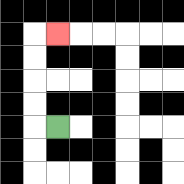{'start': '[2, 5]', 'end': '[2, 1]', 'path_directions': 'L,U,U,U,U,R', 'path_coordinates': '[[2, 5], [1, 5], [1, 4], [1, 3], [1, 2], [1, 1], [2, 1]]'}